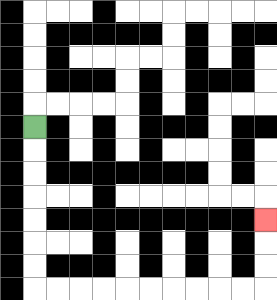{'start': '[1, 5]', 'end': '[11, 9]', 'path_directions': 'D,D,D,D,D,D,D,R,R,R,R,R,R,R,R,R,R,U,U,U', 'path_coordinates': '[[1, 5], [1, 6], [1, 7], [1, 8], [1, 9], [1, 10], [1, 11], [1, 12], [2, 12], [3, 12], [4, 12], [5, 12], [6, 12], [7, 12], [8, 12], [9, 12], [10, 12], [11, 12], [11, 11], [11, 10], [11, 9]]'}